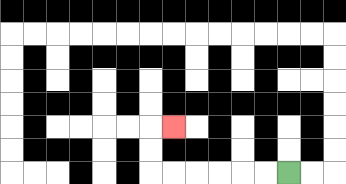{'start': '[12, 7]', 'end': '[7, 5]', 'path_directions': 'L,L,L,L,L,L,U,U,R', 'path_coordinates': '[[12, 7], [11, 7], [10, 7], [9, 7], [8, 7], [7, 7], [6, 7], [6, 6], [6, 5], [7, 5]]'}